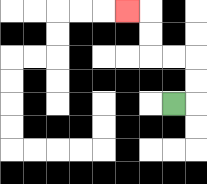{'start': '[7, 4]', 'end': '[5, 0]', 'path_directions': 'R,U,U,L,L,U,U,L', 'path_coordinates': '[[7, 4], [8, 4], [8, 3], [8, 2], [7, 2], [6, 2], [6, 1], [6, 0], [5, 0]]'}